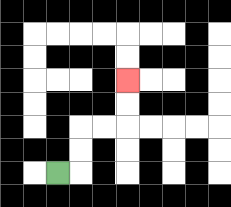{'start': '[2, 7]', 'end': '[5, 3]', 'path_directions': 'R,U,U,R,R,U,U', 'path_coordinates': '[[2, 7], [3, 7], [3, 6], [3, 5], [4, 5], [5, 5], [5, 4], [5, 3]]'}